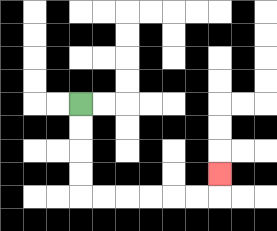{'start': '[3, 4]', 'end': '[9, 7]', 'path_directions': 'D,D,D,D,R,R,R,R,R,R,U', 'path_coordinates': '[[3, 4], [3, 5], [3, 6], [3, 7], [3, 8], [4, 8], [5, 8], [6, 8], [7, 8], [8, 8], [9, 8], [9, 7]]'}